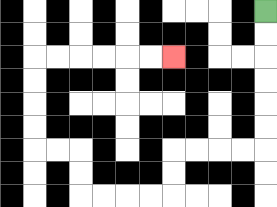{'start': '[11, 0]', 'end': '[7, 2]', 'path_directions': 'D,D,D,D,D,D,L,L,L,L,D,D,L,L,L,L,U,U,L,L,U,U,U,U,R,R,R,R,R,R', 'path_coordinates': '[[11, 0], [11, 1], [11, 2], [11, 3], [11, 4], [11, 5], [11, 6], [10, 6], [9, 6], [8, 6], [7, 6], [7, 7], [7, 8], [6, 8], [5, 8], [4, 8], [3, 8], [3, 7], [3, 6], [2, 6], [1, 6], [1, 5], [1, 4], [1, 3], [1, 2], [2, 2], [3, 2], [4, 2], [5, 2], [6, 2], [7, 2]]'}